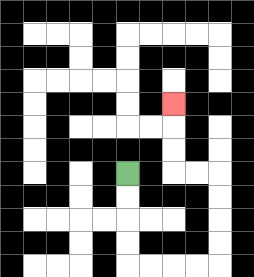{'start': '[5, 7]', 'end': '[7, 4]', 'path_directions': 'D,D,D,D,R,R,R,R,U,U,U,U,L,L,U,U,U', 'path_coordinates': '[[5, 7], [5, 8], [5, 9], [5, 10], [5, 11], [6, 11], [7, 11], [8, 11], [9, 11], [9, 10], [9, 9], [9, 8], [9, 7], [8, 7], [7, 7], [7, 6], [7, 5], [7, 4]]'}